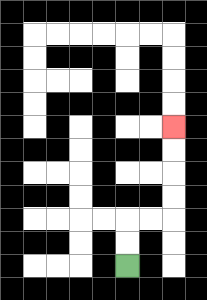{'start': '[5, 11]', 'end': '[7, 5]', 'path_directions': 'U,U,R,R,U,U,U,U', 'path_coordinates': '[[5, 11], [5, 10], [5, 9], [6, 9], [7, 9], [7, 8], [7, 7], [7, 6], [7, 5]]'}